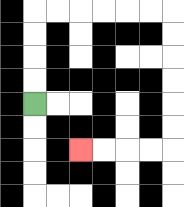{'start': '[1, 4]', 'end': '[3, 6]', 'path_directions': 'U,U,U,U,R,R,R,R,R,R,D,D,D,D,D,D,L,L,L,L', 'path_coordinates': '[[1, 4], [1, 3], [1, 2], [1, 1], [1, 0], [2, 0], [3, 0], [4, 0], [5, 0], [6, 0], [7, 0], [7, 1], [7, 2], [7, 3], [7, 4], [7, 5], [7, 6], [6, 6], [5, 6], [4, 6], [3, 6]]'}